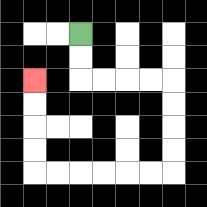{'start': '[3, 1]', 'end': '[1, 3]', 'path_directions': 'D,D,R,R,R,R,D,D,D,D,L,L,L,L,L,L,U,U,U,U', 'path_coordinates': '[[3, 1], [3, 2], [3, 3], [4, 3], [5, 3], [6, 3], [7, 3], [7, 4], [7, 5], [7, 6], [7, 7], [6, 7], [5, 7], [4, 7], [3, 7], [2, 7], [1, 7], [1, 6], [1, 5], [1, 4], [1, 3]]'}